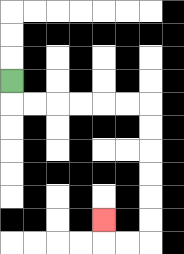{'start': '[0, 3]', 'end': '[4, 9]', 'path_directions': 'D,R,R,R,R,R,R,D,D,D,D,D,D,L,L,U', 'path_coordinates': '[[0, 3], [0, 4], [1, 4], [2, 4], [3, 4], [4, 4], [5, 4], [6, 4], [6, 5], [6, 6], [6, 7], [6, 8], [6, 9], [6, 10], [5, 10], [4, 10], [4, 9]]'}